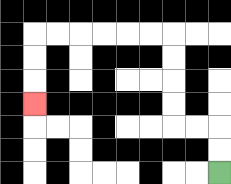{'start': '[9, 7]', 'end': '[1, 4]', 'path_directions': 'U,U,L,L,U,U,U,U,L,L,L,L,L,L,D,D,D', 'path_coordinates': '[[9, 7], [9, 6], [9, 5], [8, 5], [7, 5], [7, 4], [7, 3], [7, 2], [7, 1], [6, 1], [5, 1], [4, 1], [3, 1], [2, 1], [1, 1], [1, 2], [1, 3], [1, 4]]'}